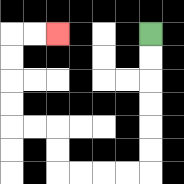{'start': '[6, 1]', 'end': '[2, 1]', 'path_directions': 'D,D,D,D,D,D,L,L,L,L,U,U,L,L,U,U,U,U,R,R', 'path_coordinates': '[[6, 1], [6, 2], [6, 3], [6, 4], [6, 5], [6, 6], [6, 7], [5, 7], [4, 7], [3, 7], [2, 7], [2, 6], [2, 5], [1, 5], [0, 5], [0, 4], [0, 3], [0, 2], [0, 1], [1, 1], [2, 1]]'}